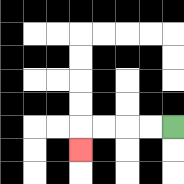{'start': '[7, 5]', 'end': '[3, 6]', 'path_directions': 'L,L,L,L,D', 'path_coordinates': '[[7, 5], [6, 5], [5, 5], [4, 5], [3, 5], [3, 6]]'}